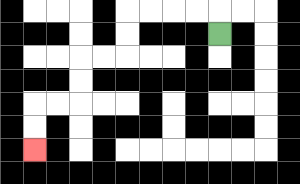{'start': '[9, 1]', 'end': '[1, 6]', 'path_directions': 'U,L,L,L,L,D,D,L,L,D,D,L,L,D,D', 'path_coordinates': '[[9, 1], [9, 0], [8, 0], [7, 0], [6, 0], [5, 0], [5, 1], [5, 2], [4, 2], [3, 2], [3, 3], [3, 4], [2, 4], [1, 4], [1, 5], [1, 6]]'}